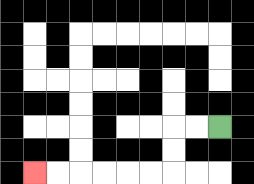{'start': '[9, 5]', 'end': '[1, 7]', 'path_directions': 'L,L,D,D,L,L,L,L,L,L', 'path_coordinates': '[[9, 5], [8, 5], [7, 5], [7, 6], [7, 7], [6, 7], [5, 7], [4, 7], [3, 7], [2, 7], [1, 7]]'}